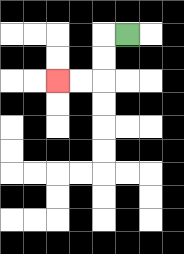{'start': '[5, 1]', 'end': '[2, 3]', 'path_directions': 'L,D,D,L,L', 'path_coordinates': '[[5, 1], [4, 1], [4, 2], [4, 3], [3, 3], [2, 3]]'}